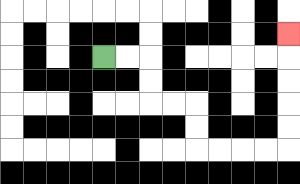{'start': '[4, 2]', 'end': '[12, 1]', 'path_directions': 'R,R,D,D,R,R,D,D,R,R,R,R,U,U,U,U,U', 'path_coordinates': '[[4, 2], [5, 2], [6, 2], [6, 3], [6, 4], [7, 4], [8, 4], [8, 5], [8, 6], [9, 6], [10, 6], [11, 6], [12, 6], [12, 5], [12, 4], [12, 3], [12, 2], [12, 1]]'}